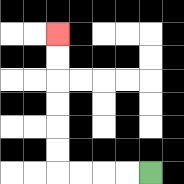{'start': '[6, 7]', 'end': '[2, 1]', 'path_directions': 'L,L,L,L,U,U,U,U,U,U', 'path_coordinates': '[[6, 7], [5, 7], [4, 7], [3, 7], [2, 7], [2, 6], [2, 5], [2, 4], [2, 3], [2, 2], [2, 1]]'}